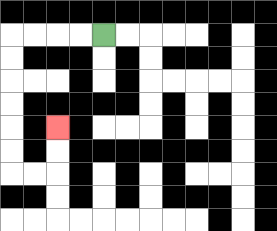{'start': '[4, 1]', 'end': '[2, 5]', 'path_directions': 'L,L,L,L,D,D,D,D,D,D,R,R,U,U', 'path_coordinates': '[[4, 1], [3, 1], [2, 1], [1, 1], [0, 1], [0, 2], [0, 3], [0, 4], [0, 5], [0, 6], [0, 7], [1, 7], [2, 7], [2, 6], [2, 5]]'}